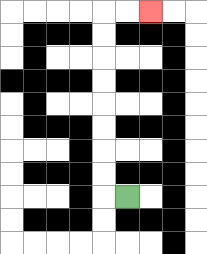{'start': '[5, 8]', 'end': '[6, 0]', 'path_directions': 'L,U,U,U,U,U,U,U,U,R,R', 'path_coordinates': '[[5, 8], [4, 8], [4, 7], [4, 6], [4, 5], [4, 4], [4, 3], [4, 2], [4, 1], [4, 0], [5, 0], [6, 0]]'}